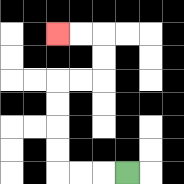{'start': '[5, 7]', 'end': '[2, 1]', 'path_directions': 'L,L,L,U,U,U,U,R,R,U,U,L,L', 'path_coordinates': '[[5, 7], [4, 7], [3, 7], [2, 7], [2, 6], [2, 5], [2, 4], [2, 3], [3, 3], [4, 3], [4, 2], [4, 1], [3, 1], [2, 1]]'}